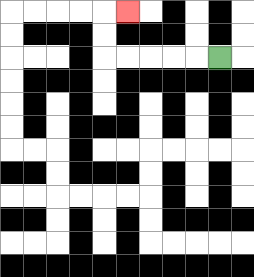{'start': '[9, 2]', 'end': '[5, 0]', 'path_directions': 'L,L,L,L,L,U,U,R', 'path_coordinates': '[[9, 2], [8, 2], [7, 2], [6, 2], [5, 2], [4, 2], [4, 1], [4, 0], [5, 0]]'}